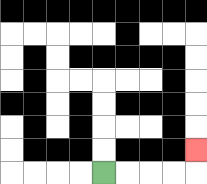{'start': '[4, 7]', 'end': '[8, 6]', 'path_directions': 'R,R,R,R,U', 'path_coordinates': '[[4, 7], [5, 7], [6, 7], [7, 7], [8, 7], [8, 6]]'}